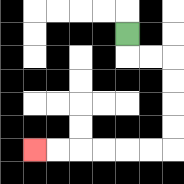{'start': '[5, 1]', 'end': '[1, 6]', 'path_directions': 'D,R,R,D,D,D,D,L,L,L,L,L,L', 'path_coordinates': '[[5, 1], [5, 2], [6, 2], [7, 2], [7, 3], [7, 4], [7, 5], [7, 6], [6, 6], [5, 6], [4, 6], [3, 6], [2, 6], [1, 6]]'}